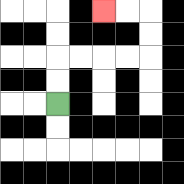{'start': '[2, 4]', 'end': '[4, 0]', 'path_directions': 'U,U,R,R,R,R,U,U,L,L', 'path_coordinates': '[[2, 4], [2, 3], [2, 2], [3, 2], [4, 2], [5, 2], [6, 2], [6, 1], [6, 0], [5, 0], [4, 0]]'}